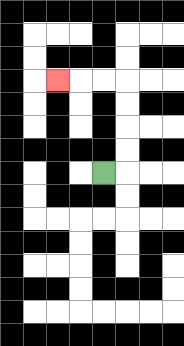{'start': '[4, 7]', 'end': '[2, 3]', 'path_directions': 'R,U,U,U,U,L,L,L', 'path_coordinates': '[[4, 7], [5, 7], [5, 6], [5, 5], [5, 4], [5, 3], [4, 3], [3, 3], [2, 3]]'}